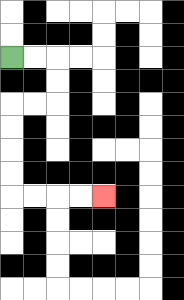{'start': '[0, 2]', 'end': '[4, 8]', 'path_directions': 'R,R,D,D,L,L,D,D,D,D,R,R,R,R', 'path_coordinates': '[[0, 2], [1, 2], [2, 2], [2, 3], [2, 4], [1, 4], [0, 4], [0, 5], [0, 6], [0, 7], [0, 8], [1, 8], [2, 8], [3, 8], [4, 8]]'}